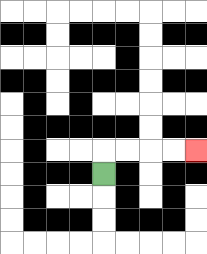{'start': '[4, 7]', 'end': '[8, 6]', 'path_directions': 'U,R,R,R,R', 'path_coordinates': '[[4, 7], [4, 6], [5, 6], [6, 6], [7, 6], [8, 6]]'}